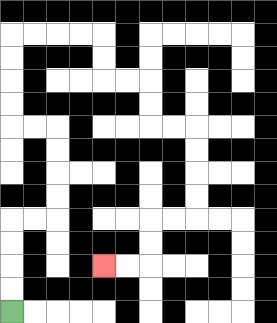{'start': '[0, 13]', 'end': '[4, 11]', 'path_directions': 'U,U,U,U,R,R,U,U,U,U,L,L,U,U,U,U,R,R,R,R,D,D,R,R,D,D,R,R,D,D,D,D,L,L,D,D,L,L', 'path_coordinates': '[[0, 13], [0, 12], [0, 11], [0, 10], [0, 9], [1, 9], [2, 9], [2, 8], [2, 7], [2, 6], [2, 5], [1, 5], [0, 5], [0, 4], [0, 3], [0, 2], [0, 1], [1, 1], [2, 1], [3, 1], [4, 1], [4, 2], [4, 3], [5, 3], [6, 3], [6, 4], [6, 5], [7, 5], [8, 5], [8, 6], [8, 7], [8, 8], [8, 9], [7, 9], [6, 9], [6, 10], [6, 11], [5, 11], [4, 11]]'}